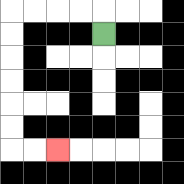{'start': '[4, 1]', 'end': '[2, 6]', 'path_directions': 'U,L,L,L,L,D,D,D,D,D,D,R,R', 'path_coordinates': '[[4, 1], [4, 0], [3, 0], [2, 0], [1, 0], [0, 0], [0, 1], [0, 2], [0, 3], [0, 4], [0, 5], [0, 6], [1, 6], [2, 6]]'}